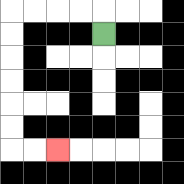{'start': '[4, 1]', 'end': '[2, 6]', 'path_directions': 'U,L,L,L,L,D,D,D,D,D,D,R,R', 'path_coordinates': '[[4, 1], [4, 0], [3, 0], [2, 0], [1, 0], [0, 0], [0, 1], [0, 2], [0, 3], [0, 4], [0, 5], [0, 6], [1, 6], [2, 6]]'}